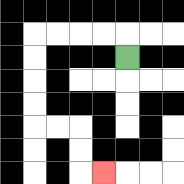{'start': '[5, 2]', 'end': '[4, 7]', 'path_directions': 'U,L,L,L,L,D,D,D,D,R,R,D,D,R', 'path_coordinates': '[[5, 2], [5, 1], [4, 1], [3, 1], [2, 1], [1, 1], [1, 2], [1, 3], [1, 4], [1, 5], [2, 5], [3, 5], [3, 6], [3, 7], [4, 7]]'}